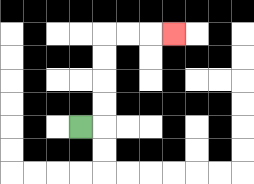{'start': '[3, 5]', 'end': '[7, 1]', 'path_directions': 'R,U,U,U,U,R,R,R', 'path_coordinates': '[[3, 5], [4, 5], [4, 4], [4, 3], [4, 2], [4, 1], [5, 1], [6, 1], [7, 1]]'}